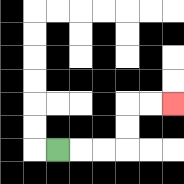{'start': '[2, 6]', 'end': '[7, 4]', 'path_directions': 'R,R,R,U,U,R,R', 'path_coordinates': '[[2, 6], [3, 6], [4, 6], [5, 6], [5, 5], [5, 4], [6, 4], [7, 4]]'}